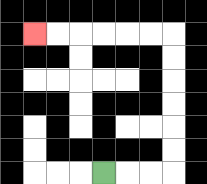{'start': '[4, 7]', 'end': '[1, 1]', 'path_directions': 'R,R,R,U,U,U,U,U,U,L,L,L,L,L,L', 'path_coordinates': '[[4, 7], [5, 7], [6, 7], [7, 7], [7, 6], [7, 5], [7, 4], [7, 3], [7, 2], [7, 1], [6, 1], [5, 1], [4, 1], [3, 1], [2, 1], [1, 1]]'}